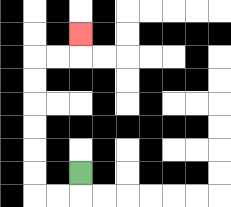{'start': '[3, 7]', 'end': '[3, 1]', 'path_directions': 'D,L,L,U,U,U,U,U,U,R,R,U', 'path_coordinates': '[[3, 7], [3, 8], [2, 8], [1, 8], [1, 7], [1, 6], [1, 5], [1, 4], [1, 3], [1, 2], [2, 2], [3, 2], [3, 1]]'}